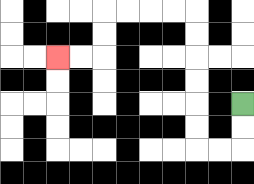{'start': '[10, 4]', 'end': '[2, 2]', 'path_directions': 'D,D,L,L,U,U,U,U,U,U,L,L,L,L,D,D,L,L', 'path_coordinates': '[[10, 4], [10, 5], [10, 6], [9, 6], [8, 6], [8, 5], [8, 4], [8, 3], [8, 2], [8, 1], [8, 0], [7, 0], [6, 0], [5, 0], [4, 0], [4, 1], [4, 2], [3, 2], [2, 2]]'}